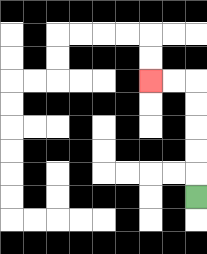{'start': '[8, 8]', 'end': '[6, 3]', 'path_directions': 'U,U,U,U,U,L,L', 'path_coordinates': '[[8, 8], [8, 7], [8, 6], [8, 5], [8, 4], [8, 3], [7, 3], [6, 3]]'}